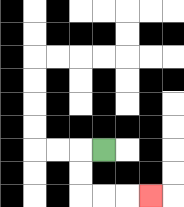{'start': '[4, 6]', 'end': '[6, 8]', 'path_directions': 'L,D,D,R,R,R', 'path_coordinates': '[[4, 6], [3, 6], [3, 7], [3, 8], [4, 8], [5, 8], [6, 8]]'}